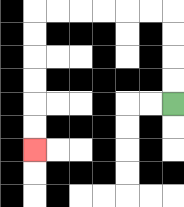{'start': '[7, 4]', 'end': '[1, 6]', 'path_directions': 'U,U,U,U,L,L,L,L,L,L,D,D,D,D,D,D', 'path_coordinates': '[[7, 4], [7, 3], [7, 2], [7, 1], [7, 0], [6, 0], [5, 0], [4, 0], [3, 0], [2, 0], [1, 0], [1, 1], [1, 2], [1, 3], [1, 4], [1, 5], [1, 6]]'}